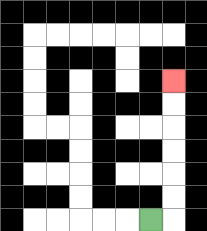{'start': '[6, 9]', 'end': '[7, 3]', 'path_directions': 'R,U,U,U,U,U,U', 'path_coordinates': '[[6, 9], [7, 9], [7, 8], [7, 7], [7, 6], [7, 5], [7, 4], [7, 3]]'}